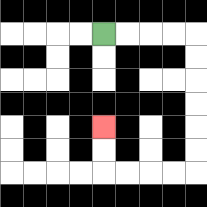{'start': '[4, 1]', 'end': '[4, 5]', 'path_directions': 'R,R,R,R,D,D,D,D,D,D,L,L,L,L,U,U', 'path_coordinates': '[[4, 1], [5, 1], [6, 1], [7, 1], [8, 1], [8, 2], [8, 3], [8, 4], [8, 5], [8, 6], [8, 7], [7, 7], [6, 7], [5, 7], [4, 7], [4, 6], [4, 5]]'}